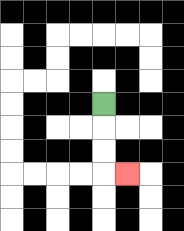{'start': '[4, 4]', 'end': '[5, 7]', 'path_directions': 'D,D,D,R', 'path_coordinates': '[[4, 4], [4, 5], [4, 6], [4, 7], [5, 7]]'}